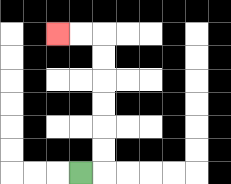{'start': '[3, 7]', 'end': '[2, 1]', 'path_directions': 'R,U,U,U,U,U,U,L,L', 'path_coordinates': '[[3, 7], [4, 7], [4, 6], [4, 5], [4, 4], [4, 3], [4, 2], [4, 1], [3, 1], [2, 1]]'}